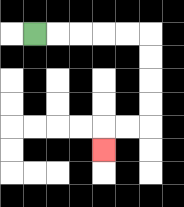{'start': '[1, 1]', 'end': '[4, 6]', 'path_directions': 'R,R,R,R,R,D,D,D,D,L,L,D', 'path_coordinates': '[[1, 1], [2, 1], [3, 1], [4, 1], [5, 1], [6, 1], [6, 2], [6, 3], [6, 4], [6, 5], [5, 5], [4, 5], [4, 6]]'}